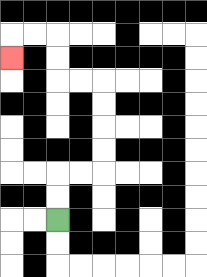{'start': '[2, 9]', 'end': '[0, 2]', 'path_directions': 'U,U,R,R,U,U,U,U,L,L,U,U,L,L,D', 'path_coordinates': '[[2, 9], [2, 8], [2, 7], [3, 7], [4, 7], [4, 6], [4, 5], [4, 4], [4, 3], [3, 3], [2, 3], [2, 2], [2, 1], [1, 1], [0, 1], [0, 2]]'}